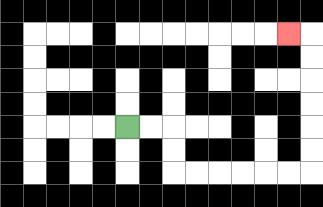{'start': '[5, 5]', 'end': '[12, 1]', 'path_directions': 'R,R,D,D,R,R,R,R,R,R,U,U,U,U,U,U,L', 'path_coordinates': '[[5, 5], [6, 5], [7, 5], [7, 6], [7, 7], [8, 7], [9, 7], [10, 7], [11, 7], [12, 7], [13, 7], [13, 6], [13, 5], [13, 4], [13, 3], [13, 2], [13, 1], [12, 1]]'}